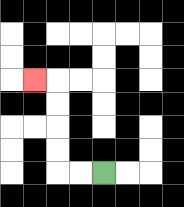{'start': '[4, 7]', 'end': '[1, 3]', 'path_directions': 'L,L,U,U,U,U,L', 'path_coordinates': '[[4, 7], [3, 7], [2, 7], [2, 6], [2, 5], [2, 4], [2, 3], [1, 3]]'}